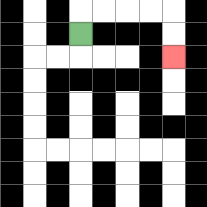{'start': '[3, 1]', 'end': '[7, 2]', 'path_directions': 'U,R,R,R,R,D,D', 'path_coordinates': '[[3, 1], [3, 0], [4, 0], [5, 0], [6, 0], [7, 0], [7, 1], [7, 2]]'}